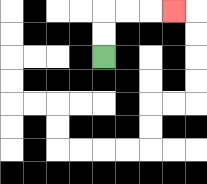{'start': '[4, 2]', 'end': '[7, 0]', 'path_directions': 'U,U,R,R,R', 'path_coordinates': '[[4, 2], [4, 1], [4, 0], [5, 0], [6, 0], [7, 0]]'}